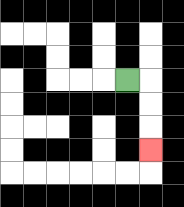{'start': '[5, 3]', 'end': '[6, 6]', 'path_directions': 'R,D,D,D', 'path_coordinates': '[[5, 3], [6, 3], [6, 4], [6, 5], [6, 6]]'}